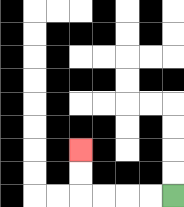{'start': '[7, 8]', 'end': '[3, 6]', 'path_directions': 'L,L,L,L,U,U', 'path_coordinates': '[[7, 8], [6, 8], [5, 8], [4, 8], [3, 8], [3, 7], [3, 6]]'}